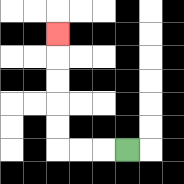{'start': '[5, 6]', 'end': '[2, 1]', 'path_directions': 'L,L,L,U,U,U,U,U', 'path_coordinates': '[[5, 6], [4, 6], [3, 6], [2, 6], [2, 5], [2, 4], [2, 3], [2, 2], [2, 1]]'}